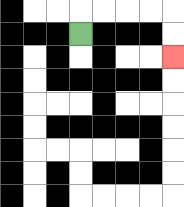{'start': '[3, 1]', 'end': '[7, 2]', 'path_directions': 'U,R,R,R,R,D,D', 'path_coordinates': '[[3, 1], [3, 0], [4, 0], [5, 0], [6, 0], [7, 0], [7, 1], [7, 2]]'}